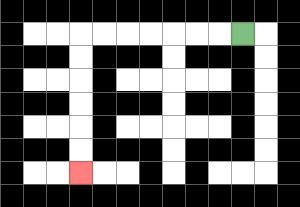{'start': '[10, 1]', 'end': '[3, 7]', 'path_directions': 'L,L,L,L,L,L,L,D,D,D,D,D,D', 'path_coordinates': '[[10, 1], [9, 1], [8, 1], [7, 1], [6, 1], [5, 1], [4, 1], [3, 1], [3, 2], [3, 3], [3, 4], [3, 5], [3, 6], [3, 7]]'}